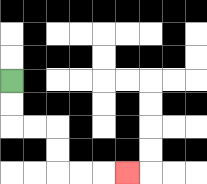{'start': '[0, 3]', 'end': '[5, 7]', 'path_directions': 'D,D,R,R,D,D,R,R,R', 'path_coordinates': '[[0, 3], [0, 4], [0, 5], [1, 5], [2, 5], [2, 6], [2, 7], [3, 7], [4, 7], [5, 7]]'}